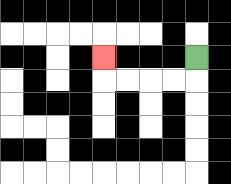{'start': '[8, 2]', 'end': '[4, 2]', 'path_directions': 'D,L,L,L,L,U', 'path_coordinates': '[[8, 2], [8, 3], [7, 3], [6, 3], [5, 3], [4, 3], [4, 2]]'}